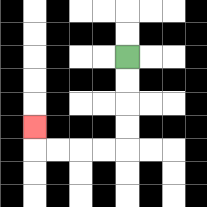{'start': '[5, 2]', 'end': '[1, 5]', 'path_directions': 'D,D,D,D,L,L,L,L,U', 'path_coordinates': '[[5, 2], [5, 3], [5, 4], [5, 5], [5, 6], [4, 6], [3, 6], [2, 6], [1, 6], [1, 5]]'}